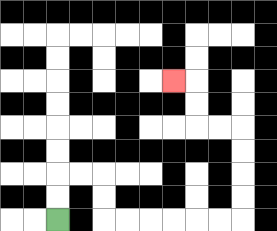{'start': '[2, 9]', 'end': '[7, 3]', 'path_directions': 'U,U,R,R,D,D,R,R,R,R,R,R,U,U,U,U,L,L,U,U,L', 'path_coordinates': '[[2, 9], [2, 8], [2, 7], [3, 7], [4, 7], [4, 8], [4, 9], [5, 9], [6, 9], [7, 9], [8, 9], [9, 9], [10, 9], [10, 8], [10, 7], [10, 6], [10, 5], [9, 5], [8, 5], [8, 4], [8, 3], [7, 3]]'}